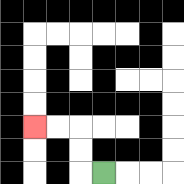{'start': '[4, 7]', 'end': '[1, 5]', 'path_directions': 'L,U,U,L,L', 'path_coordinates': '[[4, 7], [3, 7], [3, 6], [3, 5], [2, 5], [1, 5]]'}